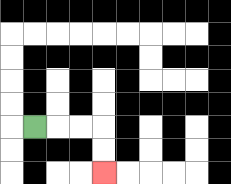{'start': '[1, 5]', 'end': '[4, 7]', 'path_directions': 'R,R,R,D,D', 'path_coordinates': '[[1, 5], [2, 5], [3, 5], [4, 5], [4, 6], [4, 7]]'}